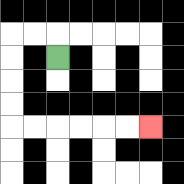{'start': '[2, 2]', 'end': '[6, 5]', 'path_directions': 'U,L,L,D,D,D,D,R,R,R,R,R,R', 'path_coordinates': '[[2, 2], [2, 1], [1, 1], [0, 1], [0, 2], [0, 3], [0, 4], [0, 5], [1, 5], [2, 5], [3, 5], [4, 5], [5, 5], [6, 5]]'}